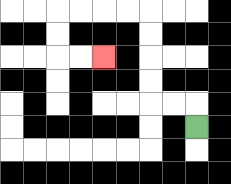{'start': '[8, 5]', 'end': '[4, 2]', 'path_directions': 'U,L,L,U,U,U,U,L,L,L,L,D,D,R,R', 'path_coordinates': '[[8, 5], [8, 4], [7, 4], [6, 4], [6, 3], [6, 2], [6, 1], [6, 0], [5, 0], [4, 0], [3, 0], [2, 0], [2, 1], [2, 2], [3, 2], [4, 2]]'}